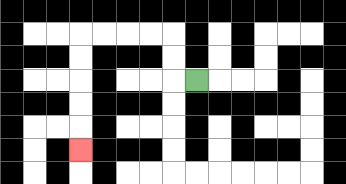{'start': '[8, 3]', 'end': '[3, 6]', 'path_directions': 'L,U,U,L,L,L,L,D,D,D,D,D', 'path_coordinates': '[[8, 3], [7, 3], [7, 2], [7, 1], [6, 1], [5, 1], [4, 1], [3, 1], [3, 2], [3, 3], [3, 4], [3, 5], [3, 6]]'}